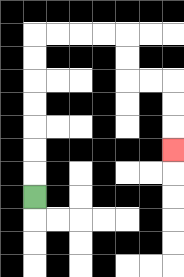{'start': '[1, 8]', 'end': '[7, 6]', 'path_directions': 'U,U,U,U,U,U,U,R,R,R,R,D,D,R,R,D,D,D', 'path_coordinates': '[[1, 8], [1, 7], [1, 6], [1, 5], [1, 4], [1, 3], [1, 2], [1, 1], [2, 1], [3, 1], [4, 1], [5, 1], [5, 2], [5, 3], [6, 3], [7, 3], [7, 4], [7, 5], [7, 6]]'}